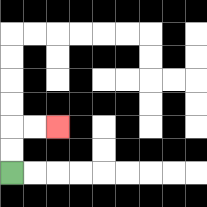{'start': '[0, 7]', 'end': '[2, 5]', 'path_directions': 'U,U,R,R', 'path_coordinates': '[[0, 7], [0, 6], [0, 5], [1, 5], [2, 5]]'}